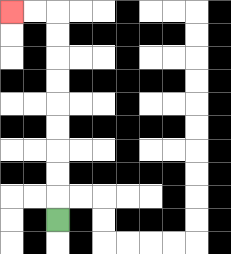{'start': '[2, 9]', 'end': '[0, 0]', 'path_directions': 'U,U,U,U,U,U,U,U,U,L,L', 'path_coordinates': '[[2, 9], [2, 8], [2, 7], [2, 6], [2, 5], [2, 4], [2, 3], [2, 2], [2, 1], [2, 0], [1, 0], [0, 0]]'}